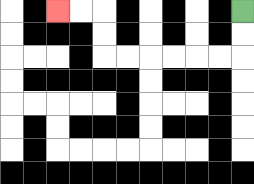{'start': '[10, 0]', 'end': '[2, 0]', 'path_directions': 'D,D,L,L,L,L,L,L,U,U,L,L', 'path_coordinates': '[[10, 0], [10, 1], [10, 2], [9, 2], [8, 2], [7, 2], [6, 2], [5, 2], [4, 2], [4, 1], [4, 0], [3, 0], [2, 0]]'}